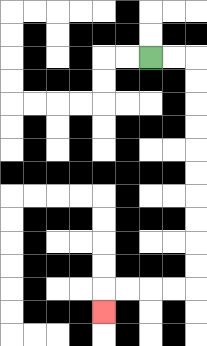{'start': '[6, 2]', 'end': '[4, 13]', 'path_directions': 'R,R,D,D,D,D,D,D,D,D,D,D,L,L,L,L,D', 'path_coordinates': '[[6, 2], [7, 2], [8, 2], [8, 3], [8, 4], [8, 5], [8, 6], [8, 7], [8, 8], [8, 9], [8, 10], [8, 11], [8, 12], [7, 12], [6, 12], [5, 12], [4, 12], [4, 13]]'}